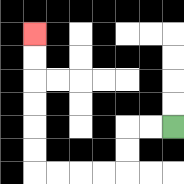{'start': '[7, 5]', 'end': '[1, 1]', 'path_directions': 'L,L,D,D,L,L,L,L,U,U,U,U,U,U', 'path_coordinates': '[[7, 5], [6, 5], [5, 5], [5, 6], [5, 7], [4, 7], [3, 7], [2, 7], [1, 7], [1, 6], [1, 5], [1, 4], [1, 3], [1, 2], [1, 1]]'}